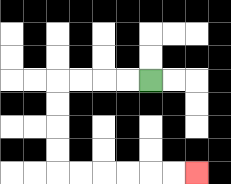{'start': '[6, 3]', 'end': '[8, 7]', 'path_directions': 'L,L,L,L,D,D,D,D,R,R,R,R,R,R', 'path_coordinates': '[[6, 3], [5, 3], [4, 3], [3, 3], [2, 3], [2, 4], [2, 5], [2, 6], [2, 7], [3, 7], [4, 7], [5, 7], [6, 7], [7, 7], [8, 7]]'}